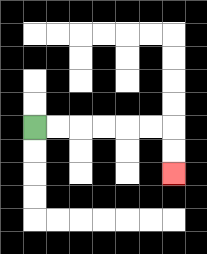{'start': '[1, 5]', 'end': '[7, 7]', 'path_directions': 'R,R,R,R,R,R,D,D', 'path_coordinates': '[[1, 5], [2, 5], [3, 5], [4, 5], [5, 5], [6, 5], [7, 5], [7, 6], [7, 7]]'}